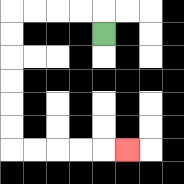{'start': '[4, 1]', 'end': '[5, 6]', 'path_directions': 'U,L,L,L,L,D,D,D,D,D,D,R,R,R,R,R', 'path_coordinates': '[[4, 1], [4, 0], [3, 0], [2, 0], [1, 0], [0, 0], [0, 1], [0, 2], [0, 3], [0, 4], [0, 5], [0, 6], [1, 6], [2, 6], [3, 6], [4, 6], [5, 6]]'}